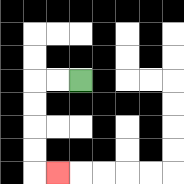{'start': '[3, 3]', 'end': '[2, 7]', 'path_directions': 'L,L,D,D,D,D,R', 'path_coordinates': '[[3, 3], [2, 3], [1, 3], [1, 4], [1, 5], [1, 6], [1, 7], [2, 7]]'}